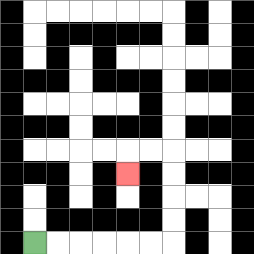{'start': '[1, 10]', 'end': '[5, 7]', 'path_directions': 'R,R,R,R,R,R,U,U,U,U,L,L,D', 'path_coordinates': '[[1, 10], [2, 10], [3, 10], [4, 10], [5, 10], [6, 10], [7, 10], [7, 9], [7, 8], [7, 7], [7, 6], [6, 6], [5, 6], [5, 7]]'}